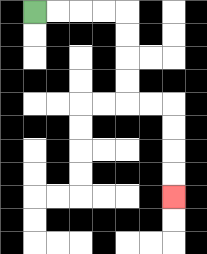{'start': '[1, 0]', 'end': '[7, 8]', 'path_directions': 'R,R,R,R,D,D,D,D,R,R,D,D,D,D', 'path_coordinates': '[[1, 0], [2, 0], [3, 0], [4, 0], [5, 0], [5, 1], [5, 2], [5, 3], [5, 4], [6, 4], [7, 4], [7, 5], [7, 6], [7, 7], [7, 8]]'}